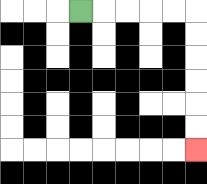{'start': '[3, 0]', 'end': '[8, 6]', 'path_directions': 'R,R,R,R,R,D,D,D,D,D,D', 'path_coordinates': '[[3, 0], [4, 0], [5, 0], [6, 0], [7, 0], [8, 0], [8, 1], [8, 2], [8, 3], [8, 4], [8, 5], [8, 6]]'}